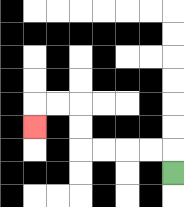{'start': '[7, 7]', 'end': '[1, 5]', 'path_directions': 'U,L,L,L,L,U,U,L,L,D', 'path_coordinates': '[[7, 7], [7, 6], [6, 6], [5, 6], [4, 6], [3, 6], [3, 5], [3, 4], [2, 4], [1, 4], [1, 5]]'}